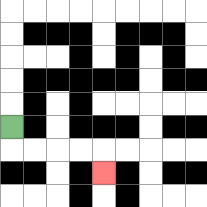{'start': '[0, 5]', 'end': '[4, 7]', 'path_directions': 'D,R,R,R,R,D', 'path_coordinates': '[[0, 5], [0, 6], [1, 6], [2, 6], [3, 6], [4, 6], [4, 7]]'}